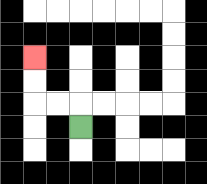{'start': '[3, 5]', 'end': '[1, 2]', 'path_directions': 'U,L,L,U,U', 'path_coordinates': '[[3, 5], [3, 4], [2, 4], [1, 4], [1, 3], [1, 2]]'}